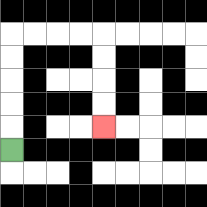{'start': '[0, 6]', 'end': '[4, 5]', 'path_directions': 'U,U,U,U,U,R,R,R,R,D,D,D,D', 'path_coordinates': '[[0, 6], [0, 5], [0, 4], [0, 3], [0, 2], [0, 1], [1, 1], [2, 1], [3, 1], [4, 1], [4, 2], [4, 3], [4, 4], [4, 5]]'}